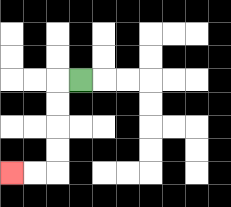{'start': '[3, 3]', 'end': '[0, 7]', 'path_directions': 'L,D,D,D,D,L,L', 'path_coordinates': '[[3, 3], [2, 3], [2, 4], [2, 5], [2, 6], [2, 7], [1, 7], [0, 7]]'}